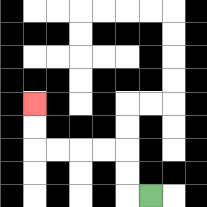{'start': '[6, 8]', 'end': '[1, 4]', 'path_directions': 'L,U,U,L,L,L,L,U,U', 'path_coordinates': '[[6, 8], [5, 8], [5, 7], [5, 6], [4, 6], [3, 6], [2, 6], [1, 6], [1, 5], [1, 4]]'}